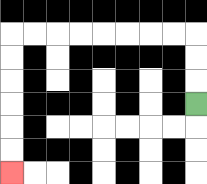{'start': '[8, 4]', 'end': '[0, 7]', 'path_directions': 'U,U,U,L,L,L,L,L,L,L,L,D,D,D,D,D,D', 'path_coordinates': '[[8, 4], [8, 3], [8, 2], [8, 1], [7, 1], [6, 1], [5, 1], [4, 1], [3, 1], [2, 1], [1, 1], [0, 1], [0, 2], [0, 3], [0, 4], [0, 5], [0, 6], [0, 7]]'}